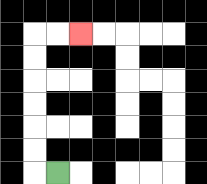{'start': '[2, 7]', 'end': '[3, 1]', 'path_directions': 'L,U,U,U,U,U,U,R,R', 'path_coordinates': '[[2, 7], [1, 7], [1, 6], [1, 5], [1, 4], [1, 3], [1, 2], [1, 1], [2, 1], [3, 1]]'}